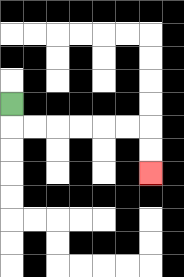{'start': '[0, 4]', 'end': '[6, 7]', 'path_directions': 'D,R,R,R,R,R,R,D,D', 'path_coordinates': '[[0, 4], [0, 5], [1, 5], [2, 5], [3, 5], [4, 5], [5, 5], [6, 5], [6, 6], [6, 7]]'}